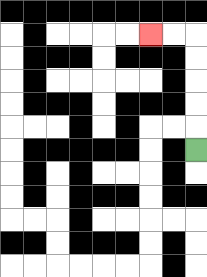{'start': '[8, 6]', 'end': '[6, 1]', 'path_directions': 'U,U,U,U,U,L,L', 'path_coordinates': '[[8, 6], [8, 5], [8, 4], [8, 3], [8, 2], [8, 1], [7, 1], [6, 1]]'}